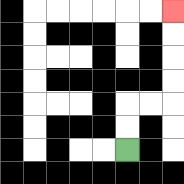{'start': '[5, 6]', 'end': '[7, 0]', 'path_directions': 'U,U,R,R,U,U,U,U', 'path_coordinates': '[[5, 6], [5, 5], [5, 4], [6, 4], [7, 4], [7, 3], [7, 2], [7, 1], [7, 0]]'}